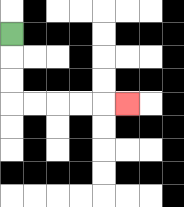{'start': '[0, 1]', 'end': '[5, 4]', 'path_directions': 'D,D,D,R,R,R,R,R', 'path_coordinates': '[[0, 1], [0, 2], [0, 3], [0, 4], [1, 4], [2, 4], [3, 4], [4, 4], [5, 4]]'}